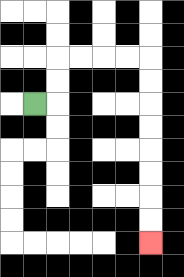{'start': '[1, 4]', 'end': '[6, 10]', 'path_directions': 'R,U,U,R,R,R,R,D,D,D,D,D,D,D,D', 'path_coordinates': '[[1, 4], [2, 4], [2, 3], [2, 2], [3, 2], [4, 2], [5, 2], [6, 2], [6, 3], [6, 4], [6, 5], [6, 6], [6, 7], [6, 8], [6, 9], [6, 10]]'}